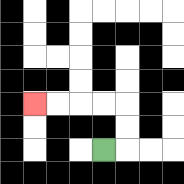{'start': '[4, 6]', 'end': '[1, 4]', 'path_directions': 'R,U,U,L,L,L,L', 'path_coordinates': '[[4, 6], [5, 6], [5, 5], [5, 4], [4, 4], [3, 4], [2, 4], [1, 4]]'}